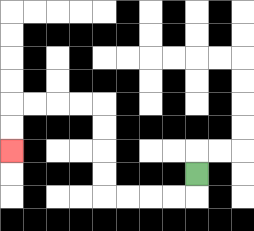{'start': '[8, 7]', 'end': '[0, 6]', 'path_directions': 'D,L,L,L,L,U,U,U,U,L,L,L,L,D,D', 'path_coordinates': '[[8, 7], [8, 8], [7, 8], [6, 8], [5, 8], [4, 8], [4, 7], [4, 6], [4, 5], [4, 4], [3, 4], [2, 4], [1, 4], [0, 4], [0, 5], [0, 6]]'}